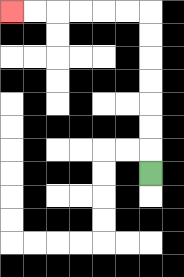{'start': '[6, 7]', 'end': '[0, 0]', 'path_directions': 'U,U,U,U,U,U,U,L,L,L,L,L,L', 'path_coordinates': '[[6, 7], [6, 6], [6, 5], [6, 4], [6, 3], [6, 2], [6, 1], [6, 0], [5, 0], [4, 0], [3, 0], [2, 0], [1, 0], [0, 0]]'}